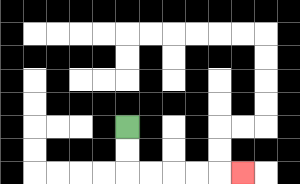{'start': '[5, 5]', 'end': '[10, 7]', 'path_directions': 'D,D,R,R,R,R,R', 'path_coordinates': '[[5, 5], [5, 6], [5, 7], [6, 7], [7, 7], [8, 7], [9, 7], [10, 7]]'}